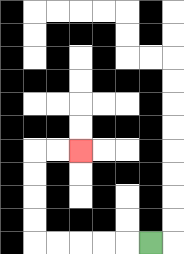{'start': '[6, 10]', 'end': '[3, 6]', 'path_directions': 'L,L,L,L,L,U,U,U,U,R,R', 'path_coordinates': '[[6, 10], [5, 10], [4, 10], [3, 10], [2, 10], [1, 10], [1, 9], [1, 8], [1, 7], [1, 6], [2, 6], [3, 6]]'}